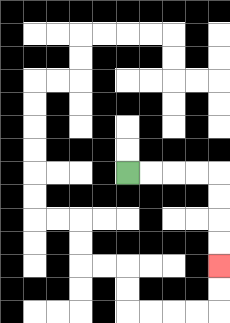{'start': '[5, 7]', 'end': '[9, 11]', 'path_directions': 'R,R,R,R,D,D,D,D', 'path_coordinates': '[[5, 7], [6, 7], [7, 7], [8, 7], [9, 7], [9, 8], [9, 9], [9, 10], [9, 11]]'}